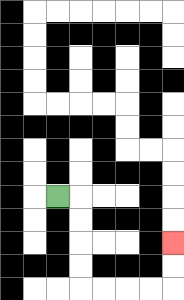{'start': '[2, 8]', 'end': '[7, 10]', 'path_directions': 'R,D,D,D,D,R,R,R,R,U,U', 'path_coordinates': '[[2, 8], [3, 8], [3, 9], [3, 10], [3, 11], [3, 12], [4, 12], [5, 12], [6, 12], [7, 12], [7, 11], [7, 10]]'}